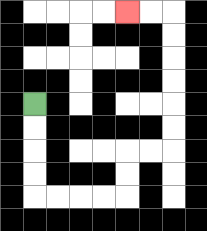{'start': '[1, 4]', 'end': '[5, 0]', 'path_directions': 'D,D,D,D,R,R,R,R,U,U,R,R,U,U,U,U,U,U,L,L', 'path_coordinates': '[[1, 4], [1, 5], [1, 6], [1, 7], [1, 8], [2, 8], [3, 8], [4, 8], [5, 8], [5, 7], [5, 6], [6, 6], [7, 6], [7, 5], [7, 4], [7, 3], [7, 2], [7, 1], [7, 0], [6, 0], [5, 0]]'}